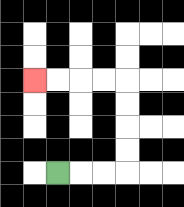{'start': '[2, 7]', 'end': '[1, 3]', 'path_directions': 'R,R,R,U,U,U,U,L,L,L,L', 'path_coordinates': '[[2, 7], [3, 7], [4, 7], [5, 7], [5, 6], [5, 5], [5, 4], [5, 3], [4, 3], [3, 3], [2, 3], [1, 3]]'}